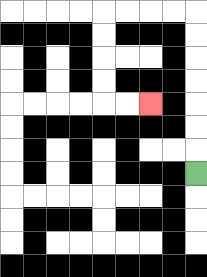{'start': '[8, 7]', 'end': '[6, 4]', 'path_directions': 'U,U,U,U,U,U,U,L,L,L,L,D,D,D,D,R,R', 'path_coordinates': '[[8, 7], [8, 6], [8, 5], [8, 4], [8, 3], [8, 2], [8, 1], [8, 0], [7, 0], [6, 0], [5, 0], [4, 0], [4, 1], [4, 2], [4, 3], [4, 4], [5, 4], [6, 4]]'}